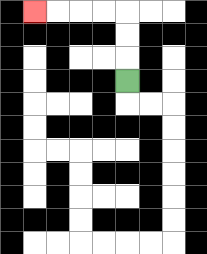{'start': '[5, 3]', 'end': '[1, 0]', 'path_directions': 'U,U,U,L,L,L,L', 'path_coordinates': '[[5, 3], [5, 2], [5, 1], [5, 0], [4, 0], [3, 0], [2, 0], [1, 0]]'}